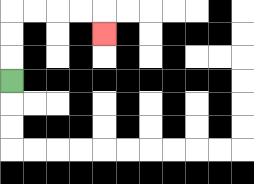{'start': '[0, 3]', 'end': '[4, 1]', 'path_directions': 'U,U,U,R,R,R,R,D', 'path_coordinates': '[[0, 3], [0, 2], [0, 1], [0, 0], [1, 0], [2, 0], [3, 0], [4, 0], [4, 1]]'}